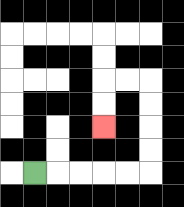{'start': '[1, 7]', 'end': '[4, 5]', 'path_directions': 'R,R,R,R,R,U,U,U,U,L,L,D,D', 'path_coordinates': '[[1, 7], [2, 7], [3, 7], [4, 7], [5, 7], [6, 7], [6, 6], [6, 5], [6, 4], [6, 3], [5, 3], [4, 3], [4, 4], [4, 5]]'}